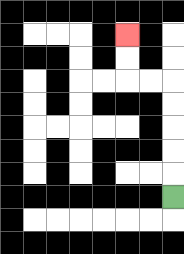{'start': '[7, 8]', 'end': '[5, 1]', 'path_directions': 'U,U,U,U,U,L,L,U,U', 'path_coordinates': '[[7, 8], [7, 7], [7, 6], [7, 5], [7, 4], [7, 3], [6, 3], [5, 3], [5, 2], [5, 1]]'}